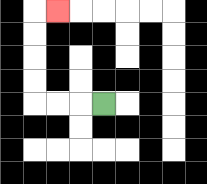{'start': '[4, 4]', 'end': '[2, 0]', 'path_directions': 'L,L,L,U,U,U,U,R', 'path_coordinates': '[[4, 4], [3, 4], [2, 4], [1, 4], [1, 3], [1, 2], [1, 1], [1, 0], [2, 0]]'}